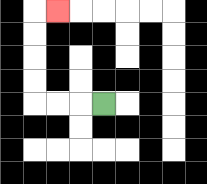{'start': '[4, 4]', 'end': '[2, 0]', 'path_directions': 'L,L,L,U,U,U,U,R', 'path_coordinates': '[[4, 4], [3, 4], [2, 4], [1, 4], [1, 3], [1, 2], [1, 1], [1, 0], [2, 0]]'}